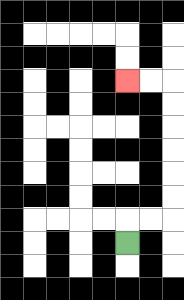{'start': '[5, 10]', 'end': '[5, 3]', 'path_directions': 'U,R,R,U,U,U,U,U,U,L,L', 'path_coordinates': '[[5, 10], [5, 9], [6, 9], [7, 9], [7, 8], [7, 7], [7, 6], [7, 5], [7, 4], [7, 3], [6, 3], [5, 3]]'}